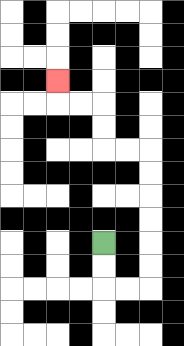{'start': '[4, 10]', 'end': '[2, 3]', 'path_directions': 'D,D,R,R,U,U,U,U,U,U,L,L,U,U,L,L,U', 'path_coordinates': '[[4, 10], [4, 11], [4, 12], [5, 12], [6, 12], [6, 11], [6, 10], [6, 9], [6, 8], [6, 7], [6, 6], [5, 6], [4, 6], [4, 5], [4, 4], [3, 4], [2, 4], [2, 3]]'}